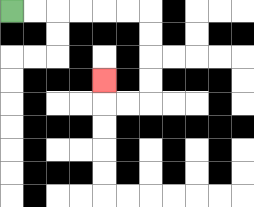{'start': '[0, 0]', 'end': '[4, 3]', 'path_directions': 'R,R,R,R,R,R,D,D,D,D,L,L,U', 'path_coordinates': '[[0, 0], [1, 0], [2, 0], [3, 0], [4, 0], [5, 0], [6, 0], [6, 1], [6, 2], [6, 3], [6, 4], [5, 4], [4, 4], [4, 3]]'}